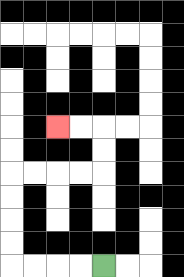{'start': '[4, 11]', 'end': '[2, 5]', 'path_directions': 'L,L,L,L,U,U,U,U,R,R,R,R,U,U,L,L', 'path_coordinates': '[[4, 11], [3, 11], [2, 11], [1, 11], [0, 11], [0, 10], [0, 9], [0, 8], [0, 7], [1, 7], [2, 7], [3, 7], [4, 7], [4, 6], [4, 5], [3, 5], [2, 5]]'}